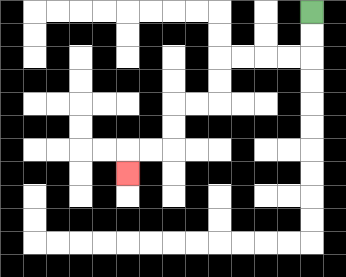{'start': '[13, 0]', 'end': '[5, 7]', 'path_directions': 'D,D,L,L,L,L,D,D,L,L,D,D,L,L,D', 'path_coordinates': '[[13, 0], [13, 1], [13, 2], [12, 2], [11, 2], [10, 2], [9, 2], [9, 3], [9, 4], [8, 4], [7, 4], [7, 5], [7, 6], [6, 6], [5, 6], [5, 7]]'}